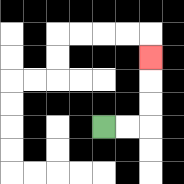{'start': '[4, 5]', 'end': '[6, 2]', 'path_directions': 'R,R,U,U,U', 'path_coordinates': '[[4, 5], [5, 5], [6, 5], [6, 4], [6, 3], [6, 2]]'}